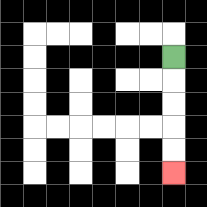{'start': '[7, 2]', 'end': '[7, 7]', 'path_directions': 'D,D,D,D,D', 'path_coordinates': '[[7, 2], [7, 3], [7, 4], [7, 5], [7, 6], [7, 7]]'}